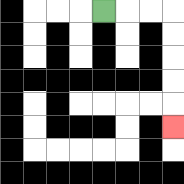{'start': '[4, 0]', 'end': '[7, 5]', 'path_directions': 'R,R,R,D,D,D,D,D', 'path_coordinates': '[[4, 0], [5, 0], [6, 0], [7, 0], [7, 1], [7, 2], [7, 3], [7, 4], [7, 5]]'}